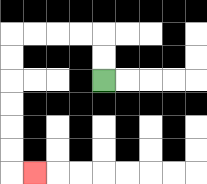{'start': '[4, 3]', 'end': '[1, 7]', 'path_directions': 'U,U,L,L,L,L,D,D,D,D,D,D,R', 'path_coordinates': '[[4, 3], [4, 2], [4, 1], [3, 1], [2, 1], [1, 1], [0, 1], [0, 2], [0, 3], [0, 4], [0, 5], [0, 6], [0, 7], [1, 7]]'}